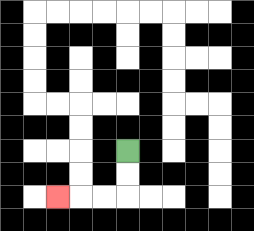{'start': '[5, 6]', 'end': '[2, 8]', 'path_directions': 'D,D,L,L,L', 'path_coordinates': '[[5, 6], [5, 7], [5, 8], [4, 8], [3, 8], [2, 8]]'}